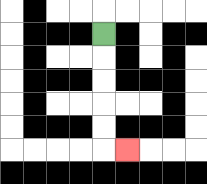{'start': '[4, 1]', 'end': '[5, 6]', 'path_directions': 'D,D,D,D,D,R', 'path_coordinates': '[[4, 1], [4, 2], [4, 3], [4, 4], [4, 5], [4, 6], [5, 6]]'}